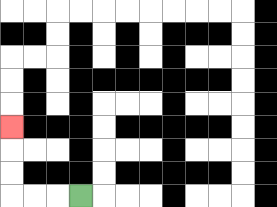{'start': '[3, 8]', 'end': '[0, 5]', 'path_directions': 'L,L,L,U,U,U', 'path_coordinates': '[[3, 8], [2, 8], [1, 8], [0, 8], [0, 7], [0, 6], [0, 5]]'}